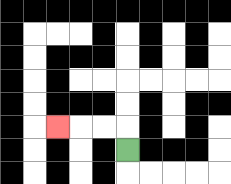{'start': '[5, 6]', 'end': '[2, 5]', 'path_directions': 'U,L,L,L', 'path_coordinates': '[[5, 6], [5, 5], [4, 5], [3, 5], [2, 5]]'}